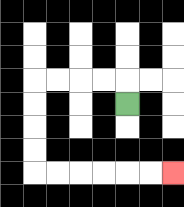{'start': '[5, 4]', 'end': '[7, 7]', 'path_directions': 'U,L,L,L,L,D,D,D,D,R,R,R,R,R,R', 'path_coordinates': '[[5, 4], [5, 3], [4, 3], [3, 3], [2, 3], [1, 3], [1, 4], [1, 5], [1, 6], [1, 7], [2, 7], [3, 7], [4, 7], [5, 7], [6, 7], [7, 7]]'}